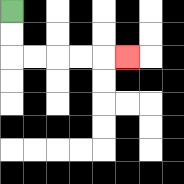{'start': '[0, 0]', 'end': '[5, 2]', 'path_directions': 'D,D,R,R,R,R,R', 'path_coordinates': '[[0, 0], [0, 1], [0, 2], [1, 2], [2, 2], [3, 2], [4, 2], [5, 2]]'}